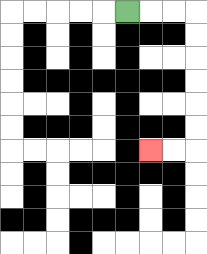{'start': '[5, 0]', 'end': '[6, 6]', 'path_directions': 'R,R,R,D,D,D,D,D,D,L,L', 'path_coordinates': '[[5, 0], [6, 0], [7, 0], [8, 0], [8, 1], [8, 2], [8, 3], [8, 4], [8, 5], [8, 6], [7, 6], [6, 6]]'}